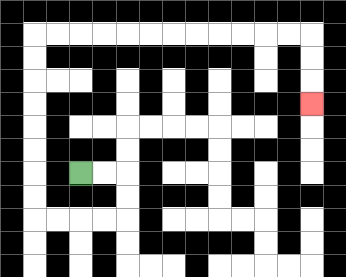{'start': '[3, 7]', 'end': '[13, 4]', 'path_directions': 'R,R,D,D,L,L,L,L,U,U,U,U,U,U,U,U,R,R,R,R,R,R,R,R,R,R,R,R,D,D,D', 'path_coordinates': '[[3, 7], [4, 7], [5, 7], [5, 8], [5, 9], [4, 9], [3, 9], [2, 9], [1, 9], [1, 8], [1, 7], [1, 6], [1, 5], [1, 4], [1, 3], [1, 2], [1, 1], [2, 1], [3, 1], [4, 1], [5, 1], [6, 1], [7, 1], [8, 1], [9, 1], [10, 1], [11, 1], [12, 1], [13, 1], [13, 2], [13, 3], [13, 4]]'}